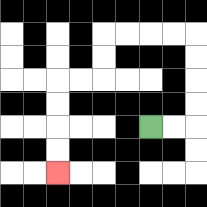{'start': '[6, 5]', 'end': '[2, 7]', 'path_directions': 'R,R,U,U,U,U,L,L,L,L,D,D,L,L,D,D,D,D', 'path_coordinates': '[[6, 5], [7, 5], [8, 5], [8, 4], [8, 3], [8, 2], [8, 1], [7, 1], [6, 1], [5, 1], [4, 1], [4, 2], [4, 3], [3, 3], [2, 3], [2, 4], [2, 5], [2, 6], [2, 7]]'}